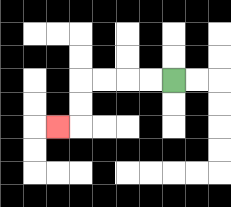{'start': '[7, 3]', 'end': '[2, 5]', 'path_directions': 'L,L,L,L,D,D,L', 'path_coordinates': '[[7, 3], [6, 3], [5, 3], [4, 3], [3, 3], [3, 4], [3, 5], [2, 5]]'}